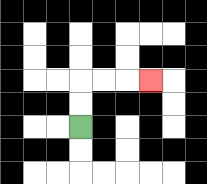{'start': '[3, 5]', 'end': '[6, 3]', 'path_directions': 'U,U,R,R,R', 'path_coordinates': '[[3, 5], [3, 4], [3, 3], [4, 3], [5, 3], [6, 3]]'}